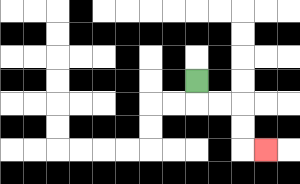{'start': '[8, 3]', 'end': '[11, 6]', 'path_directions': 'D,R,R,D,D,R', 'path_coordinates': '[[8, 3], [8, 4], [9, 4], [10, 4], [10, 5], [10, 6], [11, 6]]'}